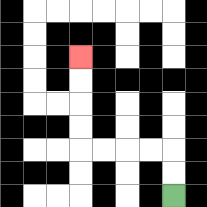{'start': '[7, 8]', 'end': '[3, 2]', 'path_directions': 'U,U,L,L,L,L,U,U,U,U', 'path_coordinates': '[[7, 8], [7, 7], [7, 6], [6, 6], [5, 6], [4, 6], [3, 6], [3, 5], [3, 4], [3, 3], [3, 2]]'}